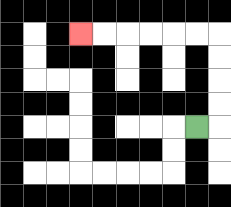{'start': '[8, 5]', 'end': '[3, 1]', 'path_directions': 'R,U,U,U,U,L,L,L,L,L,L', 'path_coordinates': '[[8, 5], [9, 5], [9, 4], [9, 3], [9, 2], [9, 1], [8, 1], [7, 1], [6, 1], [5, 1], [4, 1], [3, 1]]'}